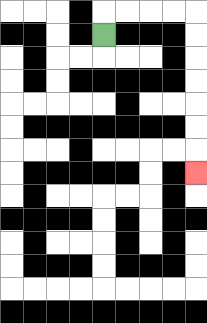{'start': '[4, 1]', 'end': '[8, 7]', 'path_directions': 'U,R,R,R,R,D,D,D,D,D,D,D', 'path_coordinates': '[[4, 1], [4, 0], [5, 0], [6, 0], [7, 0], [8, 0], [8, 1], [8, 2], [8, 3], [8, 4], [8, 5], [8, 6], [8, 7]]'}